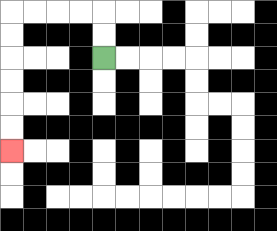{'start': '[4, 2]', 'end': '[0, 6]', 'path_directions': 'U,U,L,L,L,L,D,D,D,D,D,D', 'path_coordinates': '[[4, 2], [4, 1], [4, 0], [3, 0], [2, 0], [1, 0], [0, 0], [0, 1], [0, 2], [0, 3], [0, 4], [0, 5], [0, 6]]'}